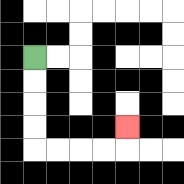{'start': '[1, 2]', 'end': '[5, 5]', 'path_directions': 'D,D,D,D,R,R,R,R,U', 'path_coordinates': '[[1, 2], [1, 3], [1, 4], [1, 5], [1, 6], [2, 6], [3, 6], [4, 6], [5, 6], [5, 5]]'}